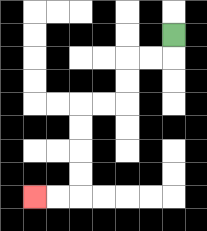{'start': '[7, 1]', 'end': '[1, 8]', 'path_directions': 'D,L,L,D,D,L,L,D,D,D,D,L,L', 'path_coordinates': '[[7, 1], [7, 2], [6, 2], [5, 2], [5, 3], [5, 4], [4, 4], [3, 4], [3, 5], [3, 6], [3, 7], [3, 8], [2, 8], [1, 8]]'}